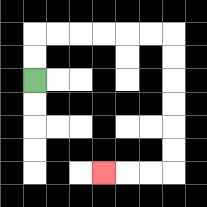{'start': '[1, 3]', 'end': '[4, 7]', 'path_directions': 'U,U,R,R,R,R,R,R,D,D,D,D,D,D,L,L,L', 'path_coordinates': '[[1, 3], [1, 2], [1, 1], [2, 1], [3, 1], [4, 1], [5, 1], [6, 1], [7, 1], [7, 2], [7, 3], [7, 4], [7, 5], [7, 6], [7, 7], [6, 7], [5, 7], [4, 7]]'}